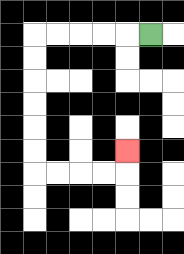{'start': '[6, 1]', 'end': '[5, 6]', 'path_directions': 'L,L,L,L,L,D,D,D,D,D,D,R,R,R,R,U', 'path_coordinates': '[[6, 1], [5, 1], [4, 1], [3, 1], [2, 1], [1, 1], [1, 2], [1, 3], [1, 4], [1, 5], [1, 6], [1, 7], [2, 7], [3, 7], [4, 7], [5, 7], [5, 6]]'}